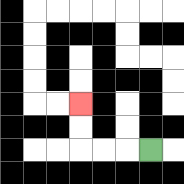{'start': '[6, 6]', 'end': '[3, 4]', 'path_directions': 'L,L,L,U,U', 'path_coordinates': '[[6, 6], [5, 6], [4, 6], [3, 6], [3, 5], [3, 4]]'}